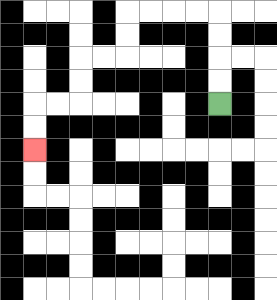{'start': '[9, 4]', 'end': '[1, 6]', 'path_directions': 'U,U,U,U,L,L,L,L,D,D,L,L,D,D,L,L,D,D', 'path_coordinates': '[[9, 4], [9, 3], [9, 2], [9, 1], [9, 0], [8, 0], [7, 0], [6, 0], [5, 0], [5, 1], [5, 2], [4, 2], [3, 2], [3, 3], [3, 4], [2, 4], [1, 4], [1, 5], [1, 6]]'}